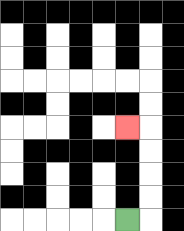{'start': '[5, 9]', 'end': '[5, 5]', 'path_directions': 'R,U,U,U,U,L', 'path_coordinates': '[[5, 9], [6, 9], [6, 8], [6, 7], [6, 6], [6, 5], [5, 5]]'}